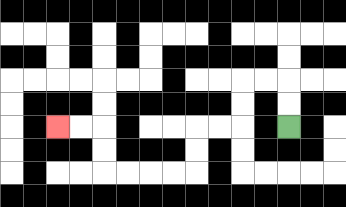{'start': '[12, 5]', 'end': '[2, 5]', 'path_directions': 'U,U,L,L,D,D,L,L,D,D,L,L,L,L,U,U,L,L', 'path_coordinates': '[[12, 5], [12, 4], [12, 3], [11, 3], [10, 3], [10, 4], [10, 5], [9, 5], [8, 5], [8, 6], [8, 7], [7, 7], [6, 7], [5, 7], [4, 7], [4, 6], [4, 5], [3, 5], [2, 5]]'}